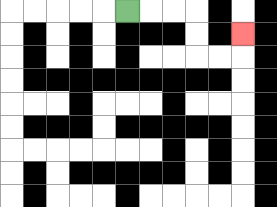{'start': '[5, 0]', 'end': '[10, 1]', 'path_directions': 'R,R,R,D,D,R,R,U', 'path_coordinates': '[[5, 0], [6, 0], [7, 0], [8, 0], [8, 1], [8, 2], [9, 2], [10, 2], [10, 1]]'}